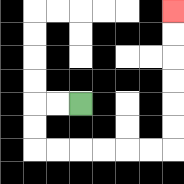{'start': '[3, 4]', 'end': '[7, 0]', 'path_directions': 'L,L,D,D,R,R,R,R,R,R,U,U,U,U,U,U', 'path_coordinates': '[[3, 4], [2, 4], [1, 4], [1, 5], [1, 6], [2, 6], [3, 6], [4, 6], [5, 6], [6, 6], [7, 6], [7, 5], [7, 4], [7, 3], [7, 2], [7, 1], [7, 0]]'}